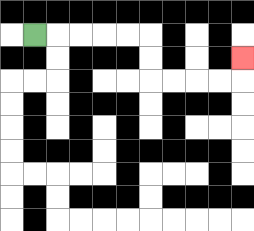{'start': '[1, 1]', 'end': '[10, 2]', 'path_directions': 'R,R,R,R,R,D,D,R,R,R,R,U', 'path_coordinates': '[[1, 1], [2, 1], [3, 1], [4, 1], [5, 1], [6, 1], [6, 2], [6, 3], [7, 3], [8, 3], [9, 3], [10, 3], [10, 2]]'}